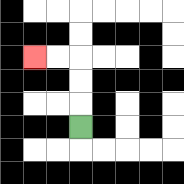{'start': '[3, 5]', 'end': '[1, 2]', 'path_directions': 'U,U,U,L,L', 'path_coordinates': '[[3, 5], [3, 4], [3, 3], [3, 2], [2, 2], [1, 2]]'}